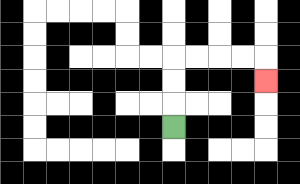{'start': '[7, 5]', 'end': '[11, 3]', 'path_directions': 'U,U,U,R,R,R,R,D', 'path_coordinates': '[[7, 5], [7, 4], [7, 3], [7, 2], [8, 2], [9, 2], [10, 2], [11, 2], [11, 3]]'}